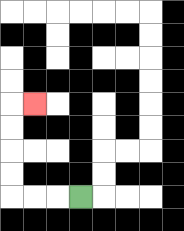{'start': '[3, 8]', 'end': '[1, 4]', 'path_directions': 'L,L,L,U,U,U,U,R', 'path_coordinates': '[[3, 8], [2, 8], [1, 8], [0, 8], [0, 7], [0, 6], [0, 5], [0, 4], [1, 4]]'}